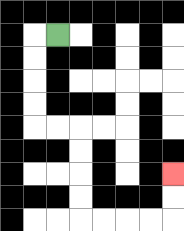{'start': '[2, 1]', 'end': '[7, 7]', 'path_directions': 'L,D,D,D,D,R,R,D,D,D,D,R,R,R,R,U,U', 'path_coordinates': '[[2, 1], [1, 1], [1, 2], [1, 3], [1, 4], [1, 5], [2, 5], [3, 5], [3, 6], [3, 7], [3, 8], [3, 9], [4, 9], [5, 9], [6, 9], [7, 9], [7, 8], [7, 7]]'}